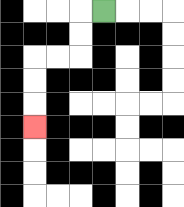{'start': '[4, 0]', 'end': '[1, 5]', 'path_directions': 'L,D,D,L,L,D,D,D', 'path_coordinates': '[[4, 0], [3, 0], [3, 1], [3, 2], [2, 2], [1, 2], [1, 3], [1, 4], [1, 5]]'}